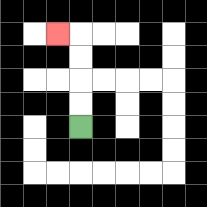{'start': '[3, 5]', 'end': '[2, 1]', 'path_directions': 'U,U,U,U,L', 'path_coordinates': '[[3, 5], [3, 4], [3, 3], [3, 2], [3, 1], [2, 1]]'}